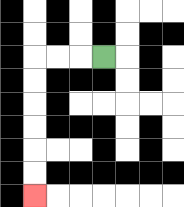{'start': '[4, 2]', 'end': '[1, 8]', 'path_directions': 'L,L,L,D,D,D,D,D,D', 'path_coordinates': '[[4, 2], [3, 2], [2, 2], [1, 2], [1, 3], [1, 4], [1, 5], [1, 6], [1, 7], [1, 8]]'}